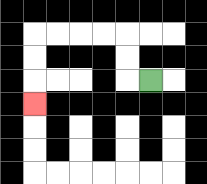{'start': '[6, 3]', 'end': '[1, 4]', 'path_directions': 'L,U,U,L,L,L,L,D,D,D', 'path_coordinates': '[[6, 3], [5, 3], [5, 2], [5, 1], [4, 1], [3, 1], [2, 1], [1, 1], [1, 2], [1, 3], [1, 4]]'}